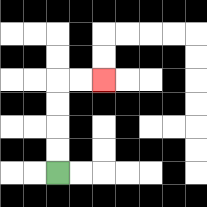{'start': '[2, 7]', 'end': '[4, 3]', 'path_directions': 'U,U,U,U,R,R', 'path_coordinates': '[[2, 7], [2, 6], [2, 5], [2, 4], [2, 3], [3, 3], [4, 3]]'}